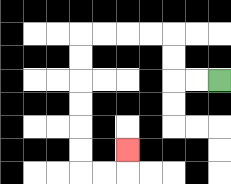{'start': '[9, 3]', 'end': '[5, 6]', 'path_directions': 'L,L,U,U,L,L,L,L,D,D,D,D,D,D,R,R,U', 'path_coordinates': '[[9, 3], [8, 3], [7, 3], [7, 2], [7, 1], [6, 1], [5, 1], [4, 1], [3, 1], [3, 2], [3, 3], [3, 4], [3, 5], [3, 6], [3, 7], [4, 7], [5, 7], [5, 6]]'}